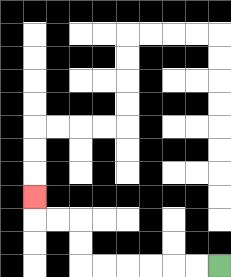{'start': '[9, 11]', 'end': '[1, 8]', 'path_directions': 'L,L,L,L,L,L,U,U,L,L,U', 'path_coordinates': '[[9, 11], [8, 11], [7, 11], [6, 11], [5, 11], [4, 11], [3, 11], [3, 10], [3, 9], [2, 9], [1, 9], [1, 8]]'}